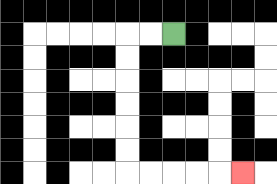{'start': '[7, 1]', 'end': '[10, 7]', 'path_directions': 'L,L,D,D,D,D,D,D,R,R,R,R,R', 'path_coordinates': '[[7, 1], [6, 1], [5, 1], [5, 2], [5, 3], [5, 4], [5, 5], [5, 6], [5, 7], [6, 7], [7, 7], [8, 7], [9, 7], [10, 7]]'}